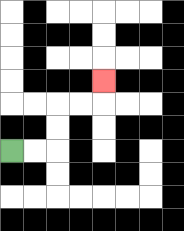{'start': '[0, 6]', 'end': '[4, 3]', 'path_directions': 'R,R,U,U,R,R,U', 'path_coordinates': '[[0, 6], [1, 6], [2, 6], [2, 5], [2, 4], [3, 4], [4, 4], [4, 3]]'}